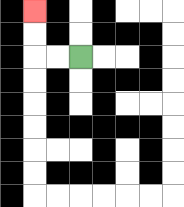{'start': '[3, 2]', 'end': '[1, 0]', 'path_directions': 'L,L,U,U', 'path_coordinates': '[[3, 2], [2, 2], [1, 2], [1, 1], [1, 0]]'}